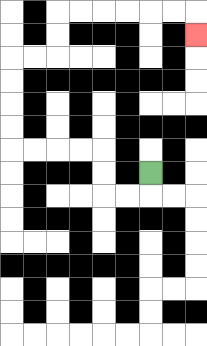{'start': '[6, 7]', 'end': '[8, 1]', 'path_directions': 'D,L,L,U,U,L,L,L,L,U,U,U,U,R,R,U,U,R,R,R,R,R,R,D', 'path_coordinates': '[[6, 7], [6, 8], [5, 8], [4, 8], [4, 7], [4, 6], [3, 6], [2, 6], [1, 6], [0, 6], [0, 5], [0, 4], [0, 3], [0, 2], [1, 2], [2, 2], [2, 1], [2, 0], [3, 0], [4, 0], [5, 0], [6, 0], [7, 0], [8, 0], [8, 1]]'}